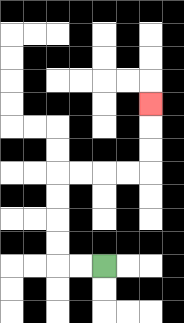{'start': '[4, 11]', 'end': '[6, 4]', 'path_directions': 'L,L,U,U,U,U,R,R,R,R,U,U,U', 'path_coordinates': '[[4, 11], [3, 11], [2, 11], [2, 10], [2, 9], [2, 8], [2, 7], [3, 7], [4, 7], [5, 7], [6, 7], [6, 6], [6, 5], [6, 4]]'}